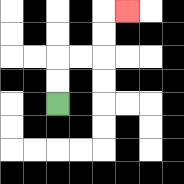{'start': '[2, 4]', 'end': '[5, 0]', 'path_directions': 'U,U,R,R,U,U,R', 'path_coordinates': '[[2, 4], [2, 3], [2, 2], [3, 2], [4, 2], [4, 1], [4, 0], [5, 0]]'}